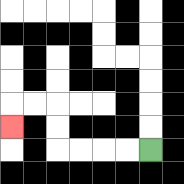{'start': '[6, 6]', 'end': '[0, 5]', 'path_directions': 'L,L,L,L,U,U,L,L,D', 'path_coordinates': '[[6, 6], [5, 6], [4, 6], [3, 6], [2, 6], [2, 5], [2, 4], [1, 4], [0, 4], [0, 5]]'}